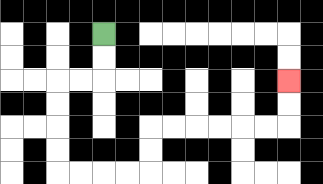{'start': '[4, 1]', 'end': '[12, 3]', 'path_directions': 'D,D,L,L,D,D,D,D,R,R,R,R,U,U,R,R,R,R,R,R,U,U', 'path_coordinates': '[[4, 1], [4, 2], [4, 3], [3, 3], [2, 3], [2, 4], [2, 5], [2, 6], [2, 7], [3, 7], [4, 7], [5, 7], [6, 7], [6, 6], [6, 5], [7, 5], [8, 5], [9, 5], [10, 5], [11, 5], [12, 5], [12, 4], [12, 3]]'}